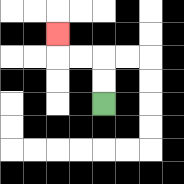{'start': '[4, 4]', 'end': '[2, 1]', 'path_directions': 'U,U,L,L,U', 'path_coordinates': '[[4, 4], [4, 3], [4, 2], [3, 2], [2, 2], [2, 1]]'}